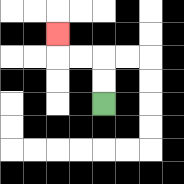{'start': '[4, 4]', 'end': '[2, 1]', 'path_directions': 'U,U,L,L,U', 'path_coordinates': '[[4, 4], [4, 3], [4, 2], [3, 2], [2, 2], [2, 1]]'}